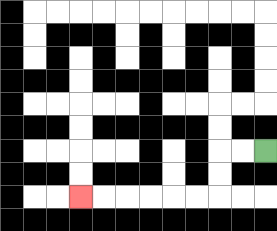{'start': '[11, 6]', 'end': '[3, 8]', 'path_directions': 'L,L,D,D,L,L,L,L,L,L', 'path_coordinates': '[[11, 6], [10, 6], [9, 6], [9, 7], [9, 8], [8, 8], [7, 8], [6, 8], [5, 8], [4, 8], [3, 8]]'}